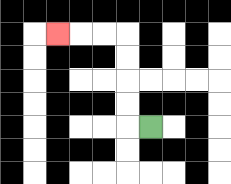{'start': '[6, 5]', 'end': '[2, 1]', 'path_directions': 'L,U,U,U,U,L,L,L', 'path_coordinates': '[[6, 5], [5, 5], [5, 4], [5, 3], [5, 2], [5, 1], [4, 1], [3, 1], [2, 1]]'}